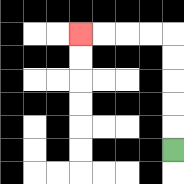{'start': '[7, 6]', 'end': '[3, 1]', 'path_directions': 'U,U,U,U,U,L,L,L,L', 'path_coordinates': '[[7, 6], [7, 5], [7, 4], [7, 3], [7, 2], [7, 1], [6, 1], [5, 1], [4, 1], [3, 1]]'}